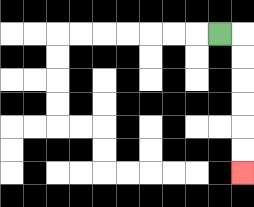{'start': '[9, 1]', 'end': '[10, 7]', 'path_directions': 'R,D,D,D,D,D,D', 'path_coordinates': '[[9, 1], [10, 1], [10, 2], [10, 3], [10, 4], [10, 5], [10, 6], [10, 7]]'}